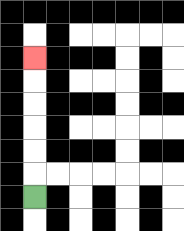{'start': '[1, 8]', 'end': '[1, 2]', 'path_directions': 'U,U,U,U,U,U', 'path_coordinates': '[[1, 8], [1, 7], [1, 6], [1, 5], [1, 4], [1, 3], [1, 2]]'}